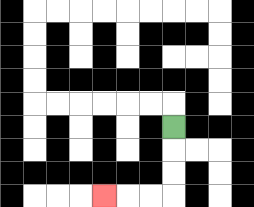{'start': '[7, 5]', 'end': '[4, 8]', 'path_directions': 'D,D,D,L,L,L', 'path_coordinates': '[[7, 5], [7, 6], [7, 7], [7, 8], [6, 8], [5, 8], [4, 8]]'}